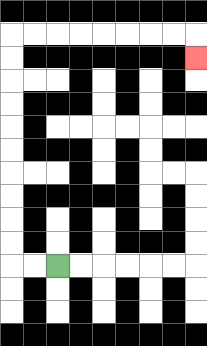{'start': '[2, 11]', 'end': '[8, 2]', 'path_directions': 'L,L,U,U,U,U,U,U,U,U,U,U,R,R,R,R,R,R,R,R,D', 'path_coordinates': '[[2, 11], [1, 11], [0, 11], [0, 10], [0, 9], [0, 8], [0, 7], [0, 6], [0, 5], [0, 4], [0, 3], [0, 2], [0, 1], [1, 1], [2, 1], [3, 1], [4, 1], [5, 1], [6, 1], [7, 1], [8, 1], [8, 2]]'}